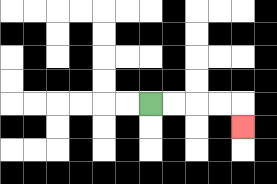{'start': '[6, 4]', 'end': '[10, 5]', 'path_directions': 'R,R,R,R,D', 'path_coordinates': '[[6, 4], [7, 4], [8, 4], [9, 4], [10, 4], [10, 5]]'}